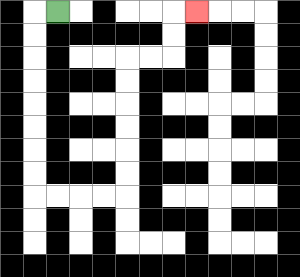{'start': '[2, 0]', 'end': '[8, 0]', 'path_directions': 'L,D,D,D,D,D,D,D,D,R,R,R,R,U,U,U,U,U,U,R,R,U,U,R', 'path_coordinates': '[[2, 0], [1, 0], [1, 1], [1, 2], [1, 3], [1, 4], [1, 5], [1, 6], [1, 7], [1, 8], [2, 8], [3, 8], [4, 8], [5, 8], [5, 7], [5, 6], [5, 5], [5, 4], [5, 3], [5, 2], [6, 2], [7, 2], [7, 1], [7, 0], [8, 0]]'}